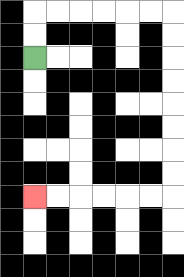{'start': '[1, 2]', 'end': '[1, 8]', 'path_directions': 'U,U,R,R,R,R,R,R,D,D,D,D,D,D,D,D,L,L,L,L,L,L', 'path_coordinates': '[[1, 2], [1, 1], [1, 0], [2, 0], [3, 0], [4, 0], [5, 0], [6, 0], [7, 0], [7, 1], [7, 2], [7, 3], [7, 4], [7, 5], [7, 6], [7, 7], [7, 8], [6, 8], [5, 8], [4, 8], [3, 8], [2, 8], [1, 8]]'}